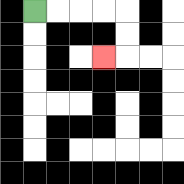{'start': '[1, 0]', 'end': '[4, 2]', 'path_directions': 'R,R,R,R,D,D,L', 'path_coordinates': '[[1, 0], [2, 0], [3, 0], [4, 0], [5, 0], [5, 1], [5, 2], [4, 2]]'}